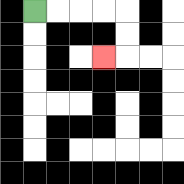{'start': '[1, 0]', 'end': '[4, 2]', 'path_directions': 'R,R,R,R,D,D,L', 'path_coordinates': '[[1, 0], [2, 0], [3, 0], [4, 0], [5, 0], [5, 1], [5, 2], [4, 2]]'}